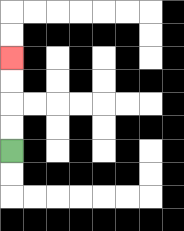{'start': '[0, 6]', 'end': '[0, 2]', 'path_directions': 'U,U,U,U', 'path_coordinates': '[[0, 6], [0, 5], [0, 4], [0, 3], [0, 2]]'}